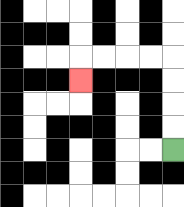{'start': '[7, 6]', 'end': '[3, 3]', 'path_directions': 'U,U,U,U,L,L,L,L,D', 'path_coordinates': '[[7, 6], [7, 5], [7, 4], [7, 3], [7, 2], [6, 2], [5, 2], [4, 2], [3, 2], [3, 3]]'}